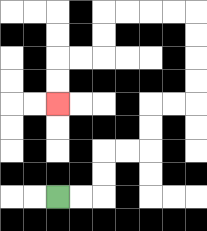{'start': '[2, 8]', 'end': '[2, 4]', 'path_directions': 'R,R,U,U,R,R,U,U,R,R,U,U,U,U,L,L,L,L,D,D,L,L,D,D', 'path_coordinates': '[[2, 8], [3, 8], [4, 8], [4, 7], [4, 6], [5, 6], [6, 6], [6, 5], [6, 4], [7, 4], [8, 4], [8, 3], [8, 2], [8, 1], [8, 0], [7, 0], [6, 0], [5, 0], [4, 0], [4, 1], [4, 2], [3, 2], [2, 2], [2, 3], [2, 4]]'}